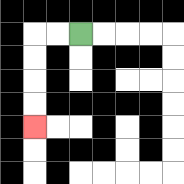{'start': '[3, 1]', 'end': '[1, 5]', 'path_directions': 'L,L,D,D,D,D', 'path_coordinates': '[[3, 1], [2, 1], [1, 1], [1, 2], [1, 3], [1, 4], [1, 5]]'}